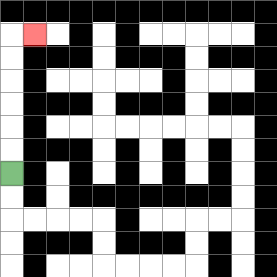{'start': '[0, 7]', 'end': '[1, 1]', 'path_directions': 'U,U,U,U,U,U,R', 'path_coordinates': '[[0, 7], [0, 6], [0, 5], [0, 4], [0, 3], [0, 2], [0, 1], [1, 1]]'}